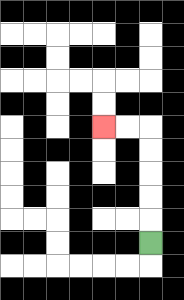{'start': '[6, 10]', 'end': '[4, 5]', 'path_directions': 'U,U,U,U,U,L,L', 'path_coordinates': '[[6, 10], [6, 9], [6, 8], [6, 7], [6, 6], [6, 5], [5, 5], [4, 5]]'}